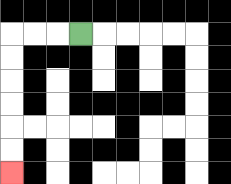{'start': '[3, 1]', 'end': '[0, 7]', 'path_directions': 'L,L,L,D,D,D,D,D,D', 'path_coordinates': '[[3, 1], [2, 1], [1, 1], [0, 1], [0, 2], [0, 3], [0, 4], [0, 5], [0, 6], [0, 7]]'}